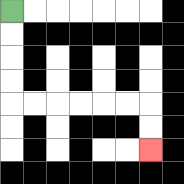{'start': '[0, 0]', 'end': '[6, 6]', 'path_directions': 'D,D,D,D,R,R,R,R,R,R,D,D', 'path_coordinates': '[[0, 0], [0, 1], [0, 2], [0, 3], [0, 4], [1, 4], [2, 4], [3, 4], [4, 4], [5, 4], [6, 4], [6, 5], [6, 6]]'}